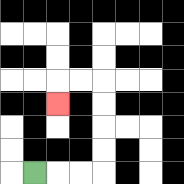{'start': '[1, 7]', 'end': '[2, 4]', 'path_directions': 'R,R,R,U,U,U,U,L,L,D', 'path_coordinates': '[[1, 7], [2, 7], [3, 7], [4, 7], [4, 6], [4, 5], [4, 4], [4, 3], [3, 3], [2, 3], [2, 4]]'}